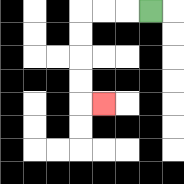{'start': '[6, 0]', 'end': '[4, 4]', 'path_directions': 'L,L,L,D,D,D,D,R', 'path_coordinates': '[[6, 0], [5, 0], [4, 0], [3, 0], [3, 1], [3, 2], [3, 3], [3, 4], [4, 4]]'}